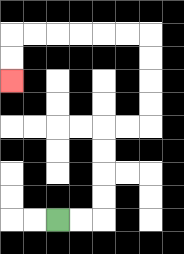{'start': '[2, 9]', 'end': '[0, 3]', 'path_directions': 'R,R,U,U,U,U,R,R,U,U,U,U,L,L,L,L,L,L,D,D', 'path_coordinates': '[[2, 9], [3, 9], [4, 9], [4, 8], [4, 7], [4, 6], [4, 5], [5, 5], [6, 5], [6, 4], [6, 3], [6, 2], [6, 1], [5, 1], [4, 1], [3, 1], [2, 1], [1, 1], [0, 1], [0, 2], [0, 3]]'}